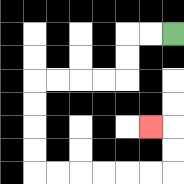{'start': '[7, 1]', 'end': '[6, 5]', 'path_directions': 'L,L,D,D,L,L,L,L,D,D,D,D,R,R,R,R,R,R,U,U,L', 'path_coordinates': '[[7, 1], [6, 1], [5, 1], [5, 2], [5, 3], [4, 3], [3, 3], [2, 3], [1, 3], [1, 4], [1, 5], [1, 6], [1, 7], [2, 7], [3, 7], [4, 7], [5, 7], [6, 7], [7, 7], [7, 6], [7, 5], [6, 5]]'}